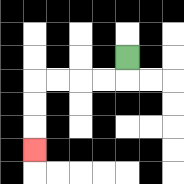{'start': '[5, 2]', 'end': '[1, 6]', 'path_directions': 'D,L,L,L,L,D,D,D', 'path_coordinates': '[[5, 2], [5, 3], [4, 3], [3, 3], [2, 3], [1, 3], [1, 4], [1, 5], [1, 6]]'}